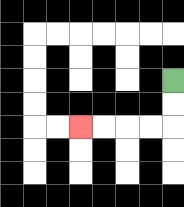{'start': '[7, 3]', 'end': '[3, 5]', 'path_directions': 'D,D,L,L,L,L', 'path_coordinates': '[[7, 3], [7, 4], [7, 5], [6, 5], [5, 5], [4, 5], [3, 5]]'}